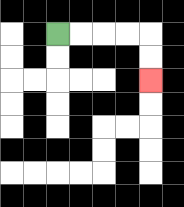{'start': '[2, 1]', 'end': '[6, 3]', 'path_directions': 'R,R,R,R,D,D', 'path_coordinates': '[[2, 1], [3, 1], [4, 1], [5, 1], [6, 1], [6, 2], [6, 3]]'}